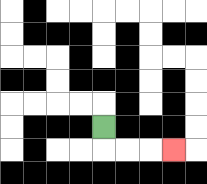{'start': '[4, 5]', 'end': '[7, 6]', 'path_directions': 'D,R,R,R', 'path_coordinates': '[[4, 5], [4, 6], [5, 6], [6, 6], [7, 6]]'}